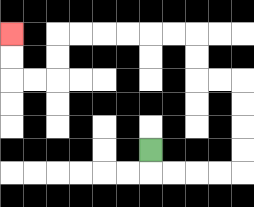{'start': '[6, 6]', 'end': '[0, 1]', 'path_directions': 'D,R,R,R,R,U,U,U,U,L,L,U,U,L,L,L,L,L,L,D,D,L,L,U,U', 'path_coordinates': '[[6, 6], [6, 7], [7, 7], [8, 7], [9, 7], [10, 7], [10, 6], [10, 5], [10, 4], [10, 3], [9, 3], [8, 3], [8, 2], [8, 1], [7, 1], [6, 1], [5, 1], [4, 1], [3, 1], [2, 1], [2, 2], [2, 3], [1, 3], [0, 3], [0, 2], [0, 1]]'}